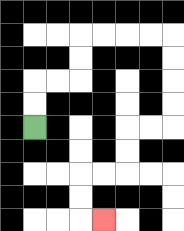{'start': '[1, 5]', 'end': '[4, 9]', 'path_directions': 'U,U,R,R,U,U,R,R,R,R,D,D,D,D,L,L,D,D,L,L,D,D,R', 'path_coordinates': '[[1, 5], [1, 4], [1, 3], [2, 3], [3, 3], [3, 2], [3, 1], [4, 1], [5, 1], [6, 1], [7, 1], [7, 2], [7, 3], [7, 4], [7, 5], [6, 5], [5, 5], [5, 6], [5, 7], [4, 7], [3, 7], [3, 8], [3, 9], [4, 9]]'}